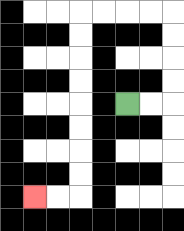{'start': '[5, 4]', 'end': '[1, 8]', 'path_directions': 'R,R,U,U,U,U,L,L,L,L,D,D,D,D,D,D,D,D,L,L', 'path_coordinates': '[[5, 4], [6, 4], [7, 4], [7, 3], [7, 2], [7, 1], [7, 0], [6, 0], [5, 0], [4, 0], [3, 0], [3, 1], [3, 2], [3, 3], [3, 4], [3, 5], [3, 6], [3, 7], [3, 8], [2, 8], [1, 8]]'}